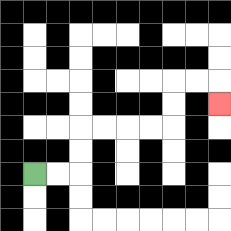{'start': '[1, 7]', 'end': '[9, 4]', 'path_directions': 'R,R,U,U,R,R,R,R,U,U,R,R,D', 'path_coordinates': '[[1, 7], [2, 7], [3, 7], [3, 6], [3, 5], [4, 5], [5, 5], [6, 5], [7, 5], [7, 4], [7, 3], [8, 3], [9, 3], [9, 4]]'}